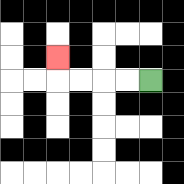{'start': '[6, 3]', 'end': '[2, 2]', 'path_directions': 'L,L,L,L,U', 'path_coordinates': '[[6, 3], [5, 3], [4, 3], [3, 3], [2, 3], [2, 2]]'}